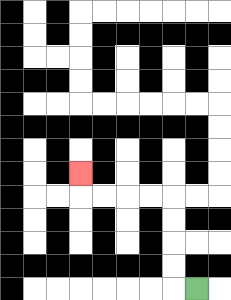{'start': '[8, 12]', 'end': '[3, 7]', 'path_directions': 'L,U,U,U,U,L,L,L,L,U', 'path_coordinates': '[[8, 12], [7, 12], [7, 11], [7, 10], [7, 9], [7, 8], [6, 8], [5, 8], [4, 8], [3, 8], [3, 7]]'}